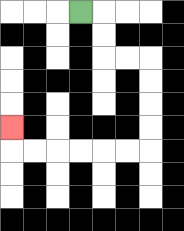{'start': '[3, 0]', 'end': '[0, 5]', 'path_directions': 'R,D,D,R,R,D,D,D,D,L,L,L,L,L,L,U', 'path_coordinates': '[[3, 0], [4, 0], [4, 1], [4, 2], [5, 2], [6, 2], [6, 3], [6, 4], [6, 5], [6, 6], [5, 6], [4, 6], [3, 6], [2, 6], [1, 6], [0, 6], [0, 5]]'}